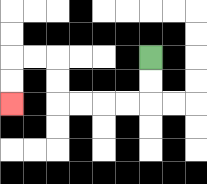{'start': '[6, 2]', 'end': '[0, 4]', 'path_directions': 'D,D,L,L,L,L,U,U,L,L,D,D', 'path_coordinates': '[[6, 2], [6, 3], [6, 4], [5, 4], [4, 4], [3, 4], [2, 4], [2, 3], [2, 2], [1, 2], [0, 2], [0, 3], [0, 4]]'}